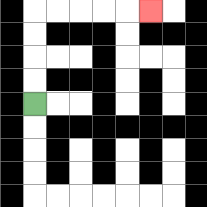{'start': '[1, 4]', 'end': '[6, 0]', 'path_directions': 'U,U,U,U,R,R,R,R,R', 'path_coordinates': '[[1, 4], [1, 3], [1, 2], [1, 1], [1, 0], [2, 0], [3, 0], [4, 0], [5, 0], [6, 0]]'}